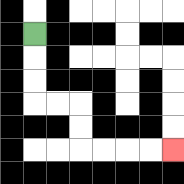{'start': '[1, 1]', 'end': '[7, 6]', 'path_directions': 'D,D,D,R,R,D,D,R,R,R,R', 'path_coordinates': '[[1, 1], [1, 2], [1, 3], [1, 4], [2, 4], [3, 4], [3, 5], [3, 6], [4, 6], [5, 6], [6, 6], [7, 6]]'}